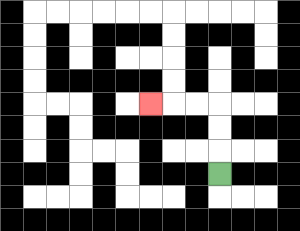{'start': '[9, 7]', 'end': '[6, 4]', 'path_directions': 'U,U,U,L,L,L', 'path_coordinates': '[[9, 7], [9, 6], [9, 5], [9, 4], [8, 4], [7, 4], [6, 4]]'}